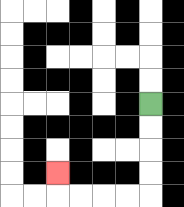{'start': '[6, 4]', 'end': '[2, 7]', 'path_directions': 'D,D,D,D,L,L,L,L,U', 'path_coordinates': '[[6, 4], [6, 5], [6, 6], [6, 7], [6, 8], [5, 8], [4, 8], [3, 8], [2, 8], [2, 7]]'}